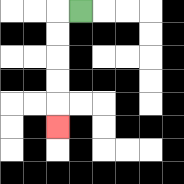{'start': '[3, 0]', 'end': '[2, 5]', 'path_directions': 'L,D,D,D,D,D', 'path_coordinates': '[[3, 0], [2, 0], [2, 1], [2, 2], [2, 3], [2, 4], [2, 5]]'}